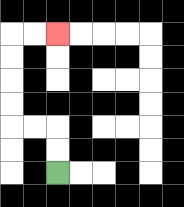{'start': '[2, 7]', 'end': '[2, 1]', 'path_directions': 'U,U,L,L,U,U,U,U,R,R', 'path_coordinates': '[[2, 7], [2, 6], [2, 5], [1, 5], [0, 5], [0, 4], [0, 3], [0, 2], [0, 1], [1, 1], [2, 1]]'}